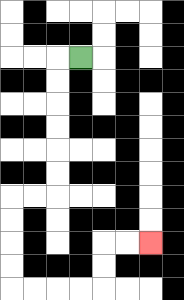{'start': '[3, 2]', 'end': '[6, 10]', 'path_directions': 'L,D,D,D,D,D,D,L,L,D,D,D,D,R,R,R,R,U,U,R,R', 'path_coordinates': '[[3, 2], [2, 2], [2, 3], [2, 4], [2, 5], [2, 6], [2, 7], [2, 8], [1, 8], [0, 8], [0, 9], [0, 10], [0, 11], [0, 12], [1, 12], [2, 12], [3, 12], [4, 12], [4, 11], [4, 10], [5, 10], [6, 10]]'}